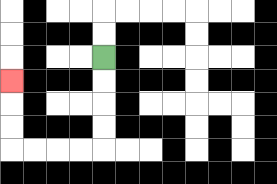{'start': '[4, 2]', 'end': '[0, 3]', 'path_directions': 'D,D,D,D,L,L,L,L,U,U,U', 'path_coordinates': '[[4, 2], [4, 3], [4, 4], [4, 5], [4, 6], [3, 6], [2, 6], [1, 6], [0, 6], [0, 5], [0, 4], [0, 3]]'}